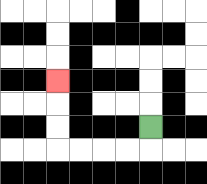{'start': '[6, 5]', 'end': '[2, 3]', 'path_directions': 'D,L,L,L,L,U,U,U', 'path_coordinates': '[[6, 5], [6, 6], [5, 6], [4, 6], [3, 6], [2, 6], [2, 5], [2, 4], [2, 3]]'}